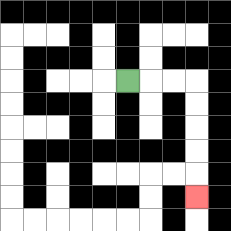{'start': '[5, 3]', 'end': '[8, 8]', 'path_directions': 'R,R,R,D,D,D,D,D', 'path_coordinates': '[[5, 3], [6, 3], [7, 3], [8, 3], [8, 4], [8, 5], [8, 6], [8, 7], [8, 8]]'}